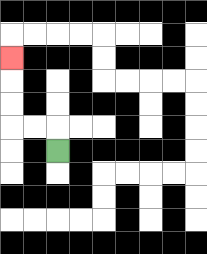{'start': '[2, 6]', 'end': '[0, 2]', 'path_directions': 'U,L,L,U,U,U', 'path_coordinates': '[[2, 6], [2, 5], [1, 5], [0, 5], [0, 4], [0, 3], [0, 2]]'}